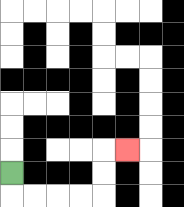{'start': '[0, 7]', 'end': '[5, 6]', 'path_directions': 'D,R,R,R,R,U,U,R', 'path_coordinates': '[[0, 7], [0, 8], [1, 8], [2, 8], [3, 8], [4, 8], [4, 7], [4, 6], [5, 6]]'}